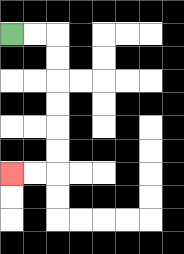{'start': '[0, 1]', 'end': '[0, 7]', 'path_directions': 'R,R,D,D,D,D,D,D,L,L', 'path_coordinates': '[[0, 1], [1, 1], [2, 1], [2, 2], [2, 3], [2, 4], [2, 5], [2, 6], [2, 7], [1, 7], [0, 7]]'}